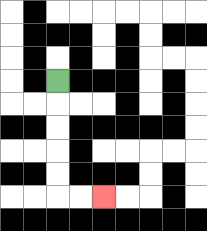{'start': '[2, 3]', 'end': '[4, 8]', 'path_directions': 'D,D,D,D,D,R,R', 'path_coordinates': '[[2, 3], [2, 4], [2, 5], [2, 6], [2, 7], [2, 8], [3, 8], [4, 8]]'}